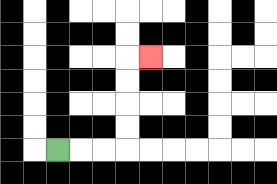{'start': '[2, 6]', 'end': '[6, 2]', 'path_directions': 'R,R,R,U,U,U,U,R', 'path_coordinates': '[[2, 6], [3, 6], [4, 6], [5, 6], [5, 5], [5, 4], [5, 3], [5, 2], [6, 2]]'}